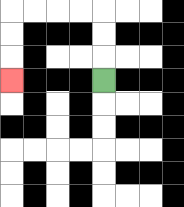{'start': '[4, 3]', 'end': '[0, 3]', 'path_directions': 'U,U,U,L,L,L,L,D,D,D', 'path_coordinates': '[[4, 3], [4, 2], [4, 1], [4, 0], [3, 0], [2, 0], [1, 0], [0, 0], [0, 1], [0, 2], [0, 3]]'}